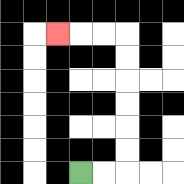{'start': '[3, 7]', 'end': '[2, 1]', 'path_directions': 'R,R,U,U,U,U,U,U,L,L,L', 'path_coordinates': '[[3, 7], [4, 7], [5, 7], [5, 6], [5, 5], [5, 4], [5, 3], [5, 2], [5, 1], [4, 1], [3, 1], [2, 1]]'}